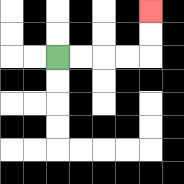{'start': '[2, 2]', 'end': '[6, 0]', 'path_directions': 'R,R,R,R,U,U', 'path_coordinates': '[[2, 2], [3, 2], [4, 2], [5, 2], [6, 2], [6, 1], [6, 0]]'}